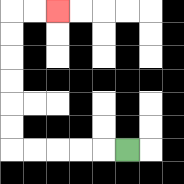{'start': '[5, 6]', 'end': '[2, 0]', 'path_directions': 'L,L,L,L,L,U,U,U,U,U,U,R,R', 'path_coordinates': '[[5, 6], [4, 6], [3, 6], [2, 6], [1, 6], [0, 6], [0, 5], [0, 4], [0, 3], [0, 2], [0, 1], [0, 0], [1, 0], [2, 0]]'}